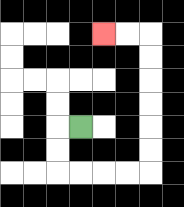{'start': '[3, 5]', 'end': '[4, 1]', 'path_directions': 'L,D,D,R,R,R,R,U,U,U,U,U,U,L,L', 'path_coordinates': '[[3, 5], [2, 5], [2, 6], [2, 7], [3, 7], [4, 7], [5, 7], [6, 7], [6, 6], [6, 5], [6, 4], [6, 3], [6, 2], [6, 1], [5, 1], [4, 1]]'}